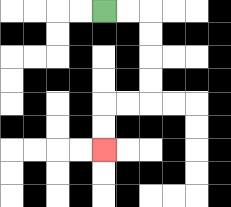{'start': '[4, 0]', 'end': '[4, 6]', 'path_directions': 'R,R,D,D,D,D,L,L,D,D', 'path_coordinates': '[[4, 0], [5, 0], [6, 0], [6, 1], [6, 2], [6, 3], [6, 4], [5, 4], [4, 4], [4, 5], [4, 6]]'}